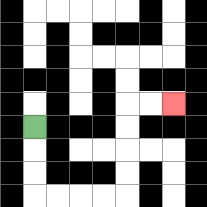{'start': '[1, 5]', 'end': '[7, 4]', 'path_directions': 'D,D,D,R,R,R,R,U,U,U,U,R,R', 'path_coordinates': '[[1, 5], [1, 6], [1, 7], [1, 8], [2, 8], [3, 8], [4, 8], [5, 8], [5, 7], [5, 6], [5, 5], [5, 4], [6, 4], [7, 4]]'}